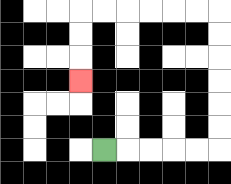{'start': '[4, 6]', 'end': '[3, 3]', 'path_directions': 'R,R,R,R,R,U,U,U,U,U,U,L,L,L,L,L,L,D,D,D', 'path_coordinates': '[[4, 6], [5, 6], [6, 6], [7, 6], [8, 6], [9, 6], [9, 5], [9, 4], [9, 3], [9, 2], [9, 1], [9, 0], [8, 0], [7, 0], [6, 0], [5, 0], [4, 0], [3, 0], [3, 1], [3, 2], [3, 3]]'}